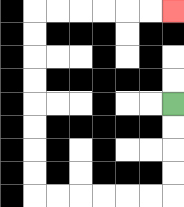{'start': '[7, 4]', 'end': '[7, 0]', 'path_directions': 'D,D,D,D,L,L,L,L,L,L,U,U,U,U,U,U,U,U,R,R,R,R,R,R', 'path_coordinates': '[[7, 4], [7, 5], [7, 6], [7, 7], [7, 8], [6, 8], [5, 8], [4, 8], [3, 8], [2, 8], [1, 8], [1, 7], [1, 6], [1, 5], [1, 4], [1, 3], [1, 2], [1, 1], [1, 0], [2, 0], [3, 0], [4, 0], [5, 0], [6, 0], [7, 0]]'}